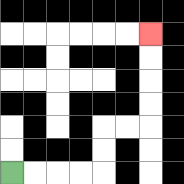{'start': '[0, 7]', 'end': '[6, 1]', 'path_directions': 'R,R,R,R,U,U,R,R,U,U,U,U', 'path_coordinates': '[[0, 7], [1, 7], [2, 7], [3, 7], [4, 7], [4, 6], [4, 5], [5, 5], [6, 5], [6, 4], [6, 3], [6, 2], [6, 1]]'}